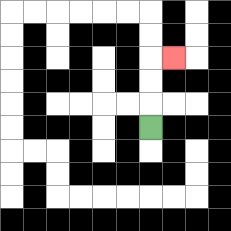{'start': '[6, 5]', 'end': '[7, 2]', 'path_directions': 'U,U,U,R', 'path_coordinates': '[[6, 5], [6, 4], [6, 3], [6, 2], [7, 2]]'}